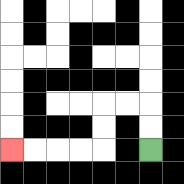{'start': '[6, 6]', 'end': '[0, 6]', 'path_directions': 'U,U,L,L,D,D,L,L,L,L', 'path_coordinates': '[[6, 6], [6, 5], [6, 4], [5, 4], [4, 4], [4, 5], [4, 6], [3, 6], [2, 6], [1, 6], [0, 6]]'}